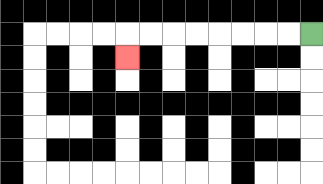{'start': '[13, 1]', 'end': '[5, 2]', 'path_directions': 'L,L,L,L,L,L,L,L,D', 'path_coordinates': '[[13, 1], [12, 1], [11, 1], [10, 1], [9, 1], [8, 1], [7, 1], [6, 1], [5, 1], [5, 2]]'}